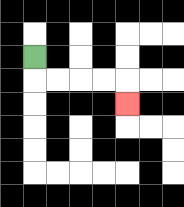{'start': '[1, 2]', 'end': '[5, 4]', 'path_directions': 'D,R,R,R,R,D', 'path_coordinates': '[[1, 2], [1, 3], [2, 3], [3, 3], [4, 3], [5, 3], [5, 4]]'}